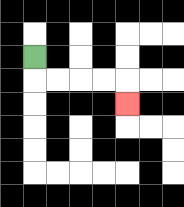{'start': '[1, 2]', 'end': '[5, 4]', 'path_directions': 'D,R,R,R,R,D', 'path_coordinates': '[[1, 2], [1, 3], [2, 3], [3, 3], [4, 3], [5, 3], [5, 4]]'}